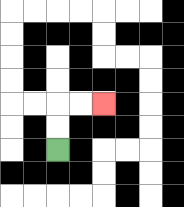{'start': '[2, 6]', 'end': '[4, 4]', 'path_directions': 'U,U,R,R', 'path_coordinates': '[[2, 6], [2, 5], [2, 4], [3, 4], [4, 4]]'}